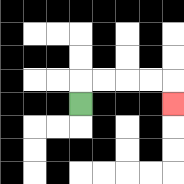{'start': '[3, 4]', 'end': '[7, 4]', 'path_directions': 'U,R,R,R,R,D', 'path_coordinates': '[[3, 4], [3, 3], [4, 3], [5, 3], [6, 3], [7, 3], [7, 4]]'}